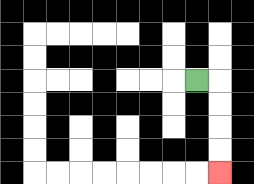{'start': '[8, 3]', 'end': '[9, 7]', 'path_directions': 'R,D,D,D,D', 'path_coordinates': '[[8, 3], [9, 3], [9, 4], [9, 5], [9, 6], [9, 7]]'}